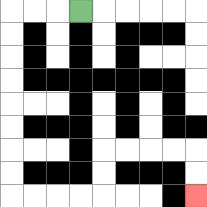{'start': '[3, 0]', 'end': '[8, 8]', 'path_directions': 'L,L,L,D,D,D,D,D,D,D,D,R,R,R,R,U,U,R,R,R,R,D,D', 'path_coordinates': '[[3, 0], [2, 0], [1, 0], [0, 0], [0, 1], [0, 2], [0, 3], [0, 4], [0, 5], [0, 6], [0, 7], [0, 8], [1, 8], [2, 8], [3, 8], [4, 8], [4, 7], [4, 6], [5, 6], [6, 6], [7, 6], [8, 6], [8, 7], [8, 8]]'}